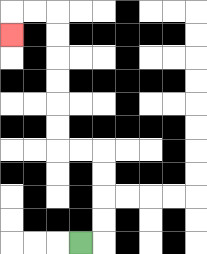{'start': '[3, 10]', 'end': '[0, 1]', 'path_directions': 'R,U,U,U,U,L,L,U,U,U,U,U,U,L,L,D', 'path_coordinates': '[[3, 10], [4, 10], [4, 9], [4, 8], [4, 7], [4, 6], [3, 6], [2, 6], [2, 5], [2, 4], [2, 3], [2, 2], [2, 1], [2, 0], [1, 0], [0, 0], [0, 1]]'}